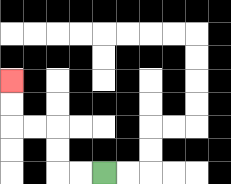{'start': '[4, 7]', 'end': '[0, 3]', 'path_directions': 'L,L,U,U,L,L,U,U', 'path_coordinates': '[[4, 7], [3, 7], [2, 7], [2, 6], [2, 5], [1, 5], [0, 5], [0, 4], [0, 3]]'}